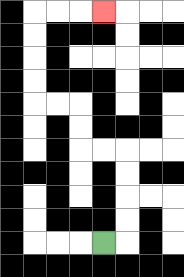{'start': '[4, 10]', 'end': '[4, 0]', 'path_directions': 'R,U,U,U,U,L,L,U,U,L,L,U,U,U,U,R,R,R', 'path_coordinates': '[[4, 10], [5, 10], [5, 9], [5, 8], [5, 7], [5, 6], [4, 6], [3, 6], [3, 5], [3, 4], [2, 4], [1, 4], [1, 3], [1, 2], [1, 1], [1, 0], [2, 0], [3, 0], [4, 0]]'}